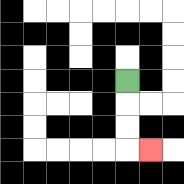{'start': '[5, 3]', 'end': '[6, 6]', 'path_directions': 'D,D,D,R', 'path_coordinates': '[[5, 3], [5, 4], [5, 5], [5, 6], [6, 6]]'}